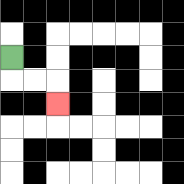{'start': '[0, 2]', 'end': '[2, 4]', 'path_directions': 'D,R,R,D', 'path_coordinates': '[[0, 2], [0, 3], [1, 3], [2, 3], [2, 4]]'}